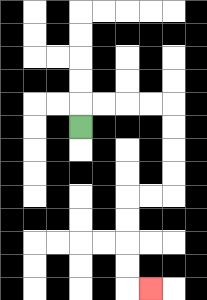{'start': '[3, 5]', 'end': '[6, 12]', 'path_directions': 'U,R,R,R,R,D,D,D,D,L,L,D,D,D,D,R', 'path_coordinates': '[[3, 5], [3, 4], [4, 4], [5, 4], [6, 4], [7, 4], [7, 5], [7, 6], [7, 7], [7, 8], [6, 8], [5, 8], [5, 9], [5, 10], [5, 11], [5, 12], [6, 12]]'}